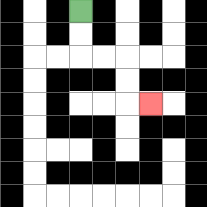{'start': '[3, 0]', 'end': '[6, 4]', 'path_directions': 'D,D,R,R,D,D,R', 'path_coordinates': '[[3, 0], [3, 1], [3, 2], [4, 2], [5, 2], [5, 3], [5, 4], [6, 4]]'}